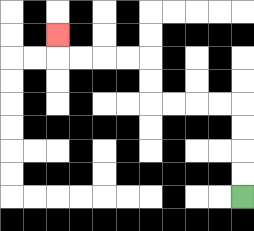{'start': '[10, 8]', 'end': '[2, 1]', 'path_directions': 'U,U,U,U,L,L,L,L,U,U,L,L,L,L,U', 'path_coordinates': '[[10, 8], [10, 7], [10, 6], [10, 5], [10, 4], [9, 4], [8, 4], [7, 4], [6, 4], [6, 3], [6, 2], [5, 2], [4, 2], [3, 2], [2, 2], [2, 1]]'}